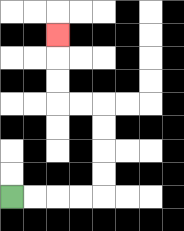{'start': '[0, 8]', 'end': '[2, 1]', 'path_directions': 'R,R,R,R,U,U,U,U,L,L,U,U,U', 'path_coordinates': '[[0, 8], [1, 8], [2, 8], [3, 8], [4, 8], [4, 7], [4, 6], [4, 5], [4, 4], [3, 4], [2, 4], [2, 3], [2, 2], [2, 1]]'}